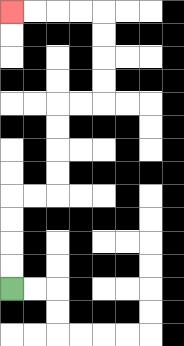{'start': '[0, 12]', 'end': '[0, 0]', 'path_directions': 'U,U,U,U,R,R,U,U,U,U,R,R,U,U,U,U,L,L,L,L', 'path_coordinates': '[[0, 12], [0, 11], [0, 10], [0, 9], [0, 8], [1, 8], [2, 8], [2, 7], [2, 6], [2, 5], [2, 4], [3, 4], [4, 4], [4, 3], [4, 2], [4, 1], [4, 0], [3, 0], [2, 0], [1, 0], [0, 0]]'}